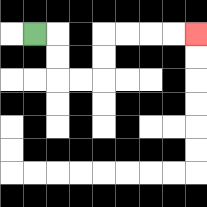{'start': '[1, 1]', 'end': '[8, 1]', 'path_directions': 'R,D,D,R,R,U,U,R,R,R,R', 'path_coordinates': '[[1, 1], [2, 1], [2, 2], [2, 3], [3, 3], [4, 3], [4, 2], [4, 1], [5, 1], [6, 1], [7, 1], [8, 1]]'}